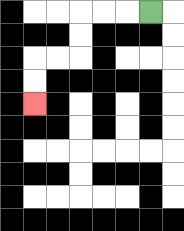{'start': '[6, 0]', 'end': '[1, 4]', 'path_directions': 'L,L,L,D,D,L,L,D,D', 'path_coordinates': '[[6, 0], [5, 0], [4, 0], [3, 0], [3, 1], [3, 2], [2, 2], [1, 2], [1, 3], [1, 4]]'}